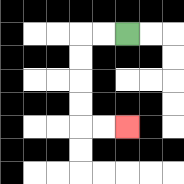{'start': '[5, 1]', 'end': '[5, 5]', 'path_directions': 'L,L,D,D,D,D,R,R', 'path_coordinates': '[[5, 1], [4, 1], [3, 1], [3, 2], [3, 3], [3, 4], [3, 5], [4, 5], [5, 5]]'}